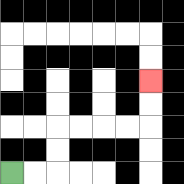{'start': '[0, 7]', 'end': '[6, 3]', 'path_directions': 'R,R,U,U,R,R,R,R,U,U', 'path_coordinates': '[[0, 7], [1, 7], [2, 7], [2, 6], [2, 5], [3, 5], [4, 5], [5, 5], [6, 5], [6, 4], [6, 3]]'}